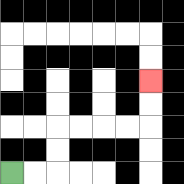{'start': '[0, 7]', 'end': '[6, 3]', 'path_directions': 'R,R,U,U,R,R,R,R,U,U', 'path_coordinates': '[[0, 7], [1, 7], [2, 7], [2, 6], [2, 5], [3, 5], [4, 5], [5, 5], [6, 5], [6, 4], [6, 3]]'}